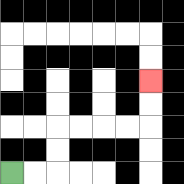{'start': '[0, 7]', 'end': '[6, 3]', 'path_directions': 'R,R,U,U,R,R,R,R,U,U', 'path_coordinates': '[[0, 7], [1, 7], [2, 7], [2, 6], [2, 5], [3, 5], [4, 5], [5, 5], [6, 5], [6, 4], [6, 3]]'}